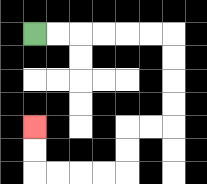{'start': '[1, 1]', 'end': '[1, 5]', 'path_directions': 'R,R,R,R,R,R,D,D,D,D,L,L,D,D,L,L,L,L,U,U', 'path_coordinates': '[[1, 1], [2, 1], [3, 1], [4, 1], [5, 1], [6, 1], [7, 1], [7, 2], [7, 3], [7, 4], [7, 5], [6, 5], [5, 5], [5, 6], [5, 7], [4, 7], [3, 7], [2, 7], [1, 7], [1, 6], [1, 5]]'}